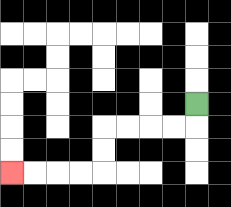{'start': '[8, 4]', 'end': '[0, 7]', 'path_directions': 'D,L,L,L,L,D,D,L,L,L,L', 'path_coordinates': '[[8, 4], [8, 5], [7, 5], [6, 5], [5, 5], [4, 5], [4, 6], [4, 7], [3, 7], [2, 7], [1, 7], [0, 7]]'}